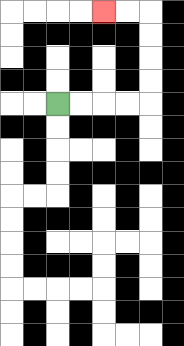{'start': '[2, 4]', 'end': '[4, 0]', 'path_directions': 'R,R,R,R,U,U,U,U,L,L', 'path_coordinates': '[[2, 4], [3, 4], [4, 4], [5, 4], [6, 4], [6, 3], [6, 2], [6, 1], [6, 0], [5, 0], [4, 0]]'}